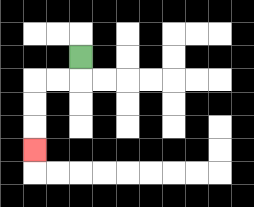{'start': '[3, 2]', 'end': '[1, 6]', 'path_directions': 'D,L,L,D,D,D', 'path_coordinates': '[[3, 2], [3, 3], [2, 3], [1, 3], [1, 4], [1, 5], [1, 6]]'}